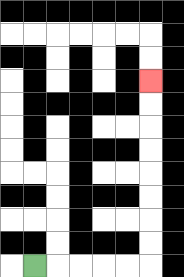{'start': '[1, 11]', 'end': '[6, 3]', 'path_directions': 'R,R,R,R,R,U,U,U,U,U,U,U,U', 'path_coordinates': '[[1, 11], [2, 11], [3, 11], [4, 11], [5, 11], [6, 11], [6, 10], [6, 9], [6, 8], [6, 7], [6, 6], [6, 5], [6, 4], [6, 3]]'}